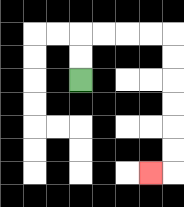{'start': '[3, 3]', 'end': '[6, 7]', 'path_directions': 'U,U,R,R,R,R,D,D,D,D,D,D,L', 'path_coordinates': '[[3, 3], [3, 2], [3, 1], [4, 1], [5, 1], [6, 1], [7, 1], [7, 2], [7, 3], [7, 4], [7, 5], [7, 6], [7, 7], [6, 7]]'}